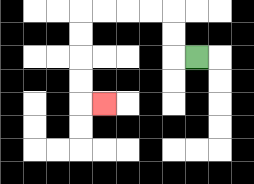{'start': '[8, 2]', 'end': '[4, 4]', 'path_directions': 'L,U,U,L,L,L,L,D,D,D,D,R', 'path_coordinates': '[[8, 2], [7, 2], [7, 1], [7, 0], [6, 0], [5, 0], [4, 0], [3, 0], [3, 1], [3, 2], [3, 3], [3, 4], [4, 4]]'}